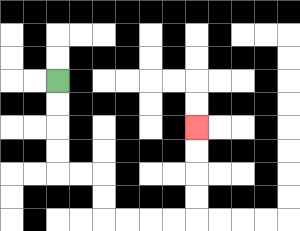{'start': '[2, 3]', 'end': '[8, 5]', 'path_directions': 'D,D,D,D,R,R,D,D,R,R,R,R,U,U,U,U', 'path_coordinates': '[[2, 3], [2, 4], [2, 5], [2, 6], [2, 7], [3, 7], [4, 7], [4, 8], [4, 9], [5, 9], [6, 9], [7, 9], [8, 9], [8, 8], [8, 7], [8, 6], [8, 5]]'}